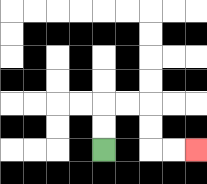{'start': '[4, 6]', 'end': '[8, 6]', 'path_directions': 'U,U,R,R,D,D,R,R', 'path_coordinates': '[[4, 6], [4, 5], [4, 4], [5, 4], [6, 4], [6, 5], [6, 6], [7, 6], [8, 6]]'}